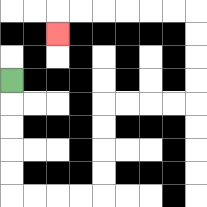{'start': '[0, 3]', 'end': '[2, 1]', 'path_directions': 'D,D,D,D,D,R,R,R,R,U,U,U,U,R,R,R,R,U,U,U,U,L,L,L,L,L,L,D', 'path_coordinates': '[[0, 3], [0, 4], [0, 5], [0, 6], [0, 7], [0, 8], [1, 8], [2, 8], [3, 8], [4, 8], [4, 7], [4, 6], [4, 5], [4, 4], [5, 4], [6, 4], [7, 4], [8, 4], [8, 3], [8, 2], [8, 1], [8, 0], [7, 0], [6, 0], [5, 0], [4, 0], [3, 0], [2, 0], [2, 1]]'}